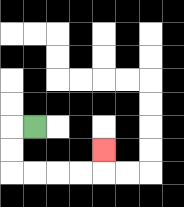{'start': '[1, 5]', 'end': '[4, 6]', 'path_directions': 'L,D,D,R,R,R,R,U', 'path_coordinates': '[[1, 5], [0, 5], [0, 6], [0, 7], [1, 7], [2, 7], [3, 7], [4, 7], [4, 6]]'}